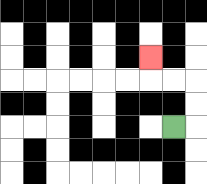{'start': '[7, 5]', 'end': '[6, 2]', 'path_directions': 'R,U,U,L,L,U', 'path_coordinates': '[[7, 5], [8, 5], [8, 4], [8, 3], [7, 3], [6, 3], [6, 2]]'}